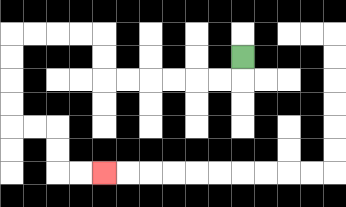{'start': '[10, 2]', 'end': '[4, 7]', 'path_directions': 'D,L,L,L,L,L,L,U,U,L,L,L,L,D,D,D,D,R,R,D,D,R,R', 'path_coordinates': '[[10, 2], [10, 3], [9, 3], [8, 3], [7, 3], [6, 3], [5, 3], [4, 3], [4, 2], [4, 1], [3, 1], [2, 1], [1, 1], [0, 1], [0, 2], [0, 3], [0, 4], [0, 5], [1, 5], [2, 5], [2, 6], [2, 7], [3, 7], [4, 7]]'}